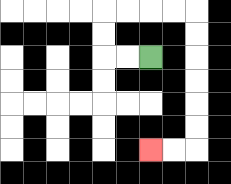{'start': '[6, 2]', 'end': '[6, 6]', 'path_directions': 'L,L,U,U,R,R,R,R,D,D,D,D,D,D,L,L', 'path_coordinates': '[[6, 2], [5, 2], [4, 2], [4, 1], [4, 0], [5, 0], [6, 0], [7, 0], [8, 0], [8, 1], [8, 2], [8, 3], [8, 4], [8, 5], [8, 6], [7, 6], [6, 6]]'}